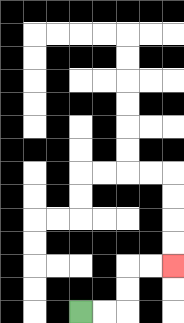{'start': '[3, 13]', 'end': '[7, 11]', 'path_directions': 'R,R,U,U,R,R', 'path_coordinates': '[[3, 13], [4, 13], [5, 13], [5, 12], [5, 11], [6, 11], [7, 11]]'}